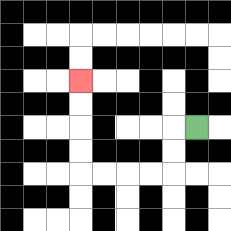{'start': '[8, 5]', 'end': '[3, 3]', 'path_directions': 'L,D,D,L,L,L,L,U,U,U,U', 'path_coordinates': '[[8, 5], [7, 5], [7, 6], [7, 7], [6, 7], [5, 7], [4, 7], [3, 7], [3, 6], [3, 5], [3, 4], [3, 3]]'}